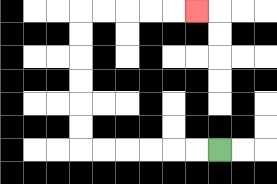{'start': '[9, 6]', 'end': '[8, 0]', 'path_directions': 'L,L,L,L,L,L,U,U,U,U,U,U,R,R,R,R,R', 'path_coordinates': '[[9, 6], [8, 6], [7, 6], [6, 6], [5, 6], [4, 6], [3, 6], [3, 5], [3, 4], [3, 3], [3, 2], [3, 1], [3, 0], [4, 0], [5, 0], [6, 0], [7, 0], [8, 0]]'}